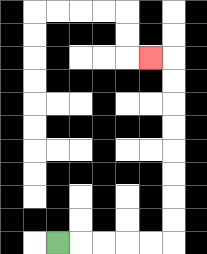{'start': '[2, 10]', 'end': '[6, 2]', 'path_directions': 'R,R,R,R,R,U,U,U,U,U,U,U,U,L', 'path_coordinates': '[[2, 10], [3, 10], [4, 10], [5, 10], [6, 10], [7, 10], [7, 9], [7, 8], [7, 7], [7, 6], [7, 5], [7, 4], [7, 3], [7, 2], [6, 2]]'}